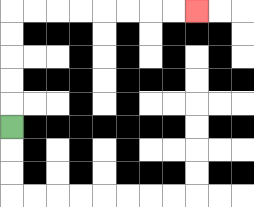{'start': '[0, 5]', 'end': '[8, 0]', 'path_directions': 'U,U,U,U,U,R,R,R,R,R,R,R,R', 'path_coordinates': '[[0, 5], [0, 4], [0, 3], [0, 2], [0, 1], [0, 0], [1, 0], [2, 0], [3, 0], [4, 0], [5, 0], [6, 0], [7, 0], [8, 0]]'}